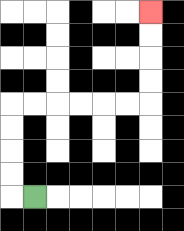{'start': '[1, 8]', 'end': '[6, 0]', 'path_directions': 'L,U,U,U,U,R,R,R,R,R,R,U,U,U,U', 'path_coordinates': '[[1, 8], [0, 8], [0, 7], [0, 6], [0, 5], [0, 4], [1, 4], [2, 4], [3, 4], [4, 4], [5, 4], [6, 4], [6, 3], [6, 2], [6, 1], [6, 0]]'}